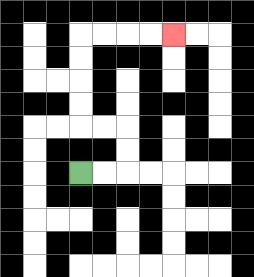{'start': '[3, 7]', 'end': '[7, 1]', 'path_directions': 'R,R,U,U,L,L,U,U,U,U,R,R,R,R', 'path_coordinates': '[[3, 7], [4, 7], [5, 7], [5, 6], [5, 5], [4, 5], [3, 5], [3, 4], [3, 3], [3, 2], [3, 1], [4, 1], [5, 1], [6, 1], [7, 1]]'}